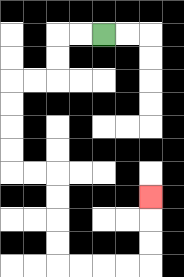{'start': '[4, 1]', 'end': '[6, 8]', 'path_directions': 'L,L,D,D,L,L,D,D,D,D,R,R,D,D,D,D,R,R,R,R,U,U,U', 'path_coordinates': '[[4, 1], [3, 1], [2, 1], [2, 2], [2, 3], [1, 3], [0, 3], [0, 4], [0, 5], [0, 6], [0, 7], [1, 7], [2, 7], [2, 8], [2, 9], [2, 10], [2, 11], [3, 11], [4, 11], [5, 11], [6, 11], [6, 10], [6, 9], [6, 8]]'}